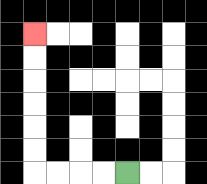{'start': '[5, 7]', 'end': '[1, 1]', 'path_directions': 'L,L,L,L,U,U,U,U,U,U', 'path_coordinates': '[[5, 7], [4, 7], [3, 7], [2, 7], [1, 7], [1, 6], [1, 5], [1, 4], [1, 3], [1, 2], [1, 1]]'}